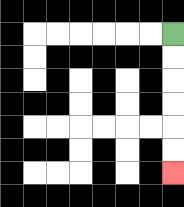{'start': '[7, 1]', 'end': '[7, 7]', 'path_directions': 'D,D,D,D,D,D', 'path_coordinates': '[[7, 1], [7, 2], [7, 3], [7, 4], [7, 5], [7, 6], [7, 7]]'}